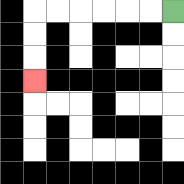{'start': '[7, 0]', 'end': '[1, 3]', 'path_directions': 'L,L,L,L,L,L,D,D,D', 'path_coordinates': '[[7, 0], [6, 0], [5, 0], [4, 0], [3, 0], [2, 0], [1, 0], [1, 1], [1, 2], [1, 3]]'}